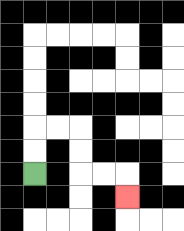{'start': '[1, 7]', 'end': '[5, 8]', 'path_directions': 'U,U,R,R,D,D,R,R,D', 'path_coordinates': '[[1, 7], [1, 6], [1, 5], [2, 5], [3, 5], [3, 6], [3, 7], [4, 7], [5, 7], [5, 8]]'}